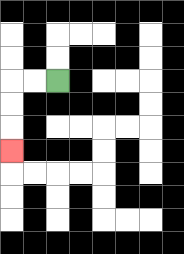{'start': '[2, 3]', 'end': '[0, 6]', 'path_directions': 'L,L,D,D,D', 'path_coordinates': '[[2, 3], [1, 3], [0, 3], [0, 4], [0, 5], [0, 6]]'}